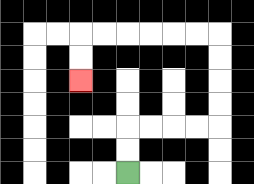{'start': '[5, 7]', 'end': '[3, 3]', 'path_directions': 'U,U,R,R,R,R,U,U,U,U,L,L,L,L,L,L,D,D', 'path_coordinates': '[[5, 7], [5, 6], [5, 5], [6, 5], [7, 5], [8, 5], [9, 5], [9, 4], [9, 3], [9, 2], [9, 1], [8, 1], [7, 1], [6, 1], [5, 1], [4, 1], [3, 1], [3, 2], [3, 3]]'}